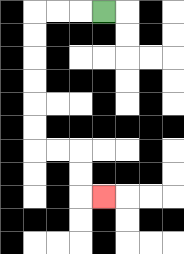{'start': '[4, 0]', 'end': '[4, 8]', 'path_directions': 'L,L,L,D,D,D,D,D,D,R,R,D,D,R', 'path_coordinates': '[[4, 0], [3, 0], [2, 0], [1, 0], [1, 1], [1, 2], [1, 3], [1, 4], [1, 5], [1, 6], [2, 6], [3, 6], [3, 7], [3, 8], [4, 8]]'}